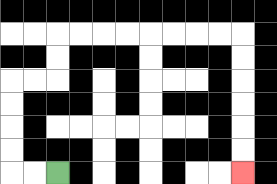{'start': '[2, 7]', 'end': '[10, 7]', 'path_directions': 'L,L,U,U,U,U,R,R,U,U,R,R,R,R,R,R,R,R,D,D,D,D,D,D', 'path_coordinates': '[[2, 7], [1, 7], [0, 7], [0, 6], [0, 5], [0, 4], [0, 3], [1, 3], [2, 3], [2, 2], [2, 1], [3, 1], [4, 1], [5, 1], [6, 1], [7, 1], [8, 1], [9, 1], [10, 1], [10, 2], [10, 3], [10, 4], [10, 5], [10, 6], [10, 7]]'}